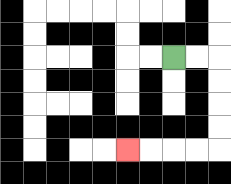{'start': '[7, 2]', 'end': '[5, 6]', 'path_directions': 'R,R,D,D,D,D,L,L,L,L', 'path_coordinates': '[[7, 2], [8, 2], [9, 2], [9, 3], [9, 4], [9, 5], [9, 6], [8, 6], [7, 6], [6, 6], [5, 6]]'}